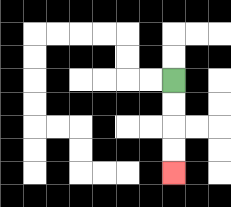{'start': '[7, 3]', 'end': '[7, 7]', 'path_directions': 'D,D,D,D', 'path_coordinates': '[[7, 3], [7, 4], [7, 5], [7, 6], [7, 7]]'}